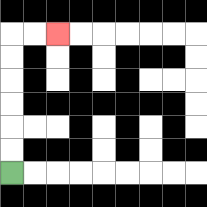{'start': '[0, 7]', 'end': '[2, 1]', 'path_directions': 'U,U,U,U,U,U,R,R', 'path_coordinates': '[[0, 7], [0, 6], [0, 5], [0, 4], [0, 3], [0, 2], [0, 1], [1, 1], [2, 1]]'}